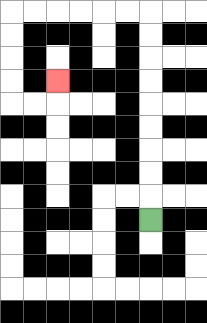{'start': '[6, 9]', 'end': '[2, 3]', 'path_directions': 'U,U,U,U,U,U,U,U,U,L,L,L,L,L,L,D,D,D,D,R,R,U', 'path_coordinates': '[[6, 9], [6, 8], [6, 7], [6, 6], [6, 5], [6, 4], [6, 3], [6, 2], [6, 1], [6, 0], [5, 0], [4, 0], [3, 0], [2, 0], [1, 0], [0, 0], [0, 1], [0, 2], [0, 3], [0, 4], [1, 4], [2, 4], [2, 3]]'}